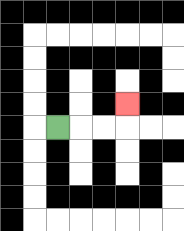{'start': '[2, 5]', 'end': '[5, 4]', 'path_directions': 'R,R,R,U', 'path_coordinates': '[[2, 5], [3, 5], [4, 5], [5, 5], [5, 4]]'}